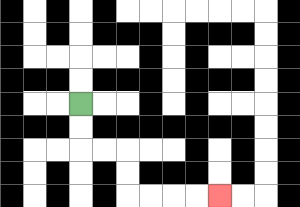{'start': '[3, 4]', 'end': '[9, 8]', 'path_directions': 'D,D,R,R,D,D,R,R,R,R', 'path_coordinates': '[[3, 4], [3, 5], [3, 6], [4, 6], [5, 6], [5, 7], [5, 8], [6, 8], [7, 8], [8, 8], [9, 8]]'}